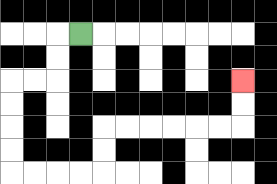{'start': '[3, 1]', 'end': '[10, 3]', 'path_directions': 'L,D,D,L,L,D,D,D,D,R,R,R,R,U,U,R,R,R,R,R,R,U,U', 'path_coordinates': '[[3, 1], [2, 1], [2, 2], [2, 3], [1, 3], [0, 3], [0, 4], [0, 5], [0, 6], [0, 7], [1, 7], [2, 7], [3, 7], [4, 7], [4, 6], [4, 5], [5, 5], [6, 5], [7, 5], [8, 5], [9, 5], [10, 5], [10, 4], [10, 3]]'}